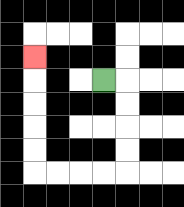{'start': '[4, 3]', 'end': '[1, 2]', 'path_directions': 'R,D,D,D,D,L,L,L,L,U,U,U,U,U', 'path_coordinates': '[[4, 3], [5, 3], [5, 4], [5, 5], [5, 6], [5, 7], [4, 7], [3, 7], [2, 7], [1, 7], [1, 6], [1, 5], [1, 4], [1, 3], [1, 2]]'}